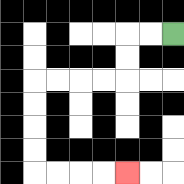{'start': '[7, 1]', 'end': '[5, 7]', 'path_directions': 'L,L,D,D,L,L,L,L,D,D,D,D,R,R,R,R', 'path_coordinates': '[[7, 1], [6, 1], [5, 1], [5, 2], [5, 3], [4, 3], [3, 3], [2, 3], [1, 3], [1, 4], [1, 5], [1, 6], [1, 7], [2, 7], [3, 7], [4, 7], [5, 7]]'}